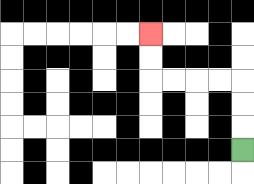{'start': '[10, 6]', 'end': '[6, 1]', 'path_directions': 'U,U,U,L,L,L,L,U,U', 'path_coordinates': '[[10, 6], [10, 5], [10, 4], [10, 3], [9, 3], [8, 3], [7, 3], [6, 3], [6, 2], [6, 1]]'}